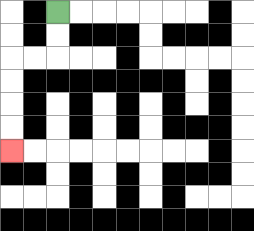{'start': '[2, 0]', 'end': '[0, 6]', 'path_directions': 'D,D,L,L,D,D,D,D', 'path_coordinates': '[[2, 0], [2, 1], [2, 2], [1, 2], [0, 2], [0, 3], [0, 4], [0, 5], [0, 6]]'}